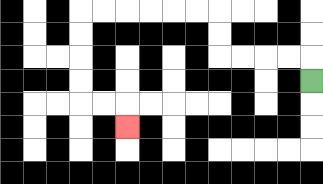{'start': '[13, 3]', 'end': '[5, 5]', 'path_directions': 'U,L,L,L,L,U,U,L,L,L,L,L,L,D,D,D,D,R,R,D', 'path_coordinates': '[[13, 3], [13, 2], [12, 2], [11, 2], [10, 2], [9, 2], [9, 1], [9, 0], [8, 0], [7, 0], [6, 0], [5, 0], [4, 0], [3, 0], [3, 1], [3, 2], [3, 3], [3, 4], [4, 4], [5, 4], [5, 5]]'}